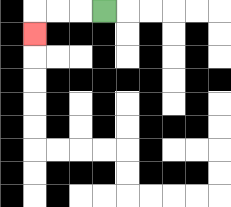{'start': '[4, 0]', 'end': '[1, 1]', 'path_directions': 'L,L,L,D', 'path_coordinates': '[[4, 0], [3, 0], [2, 0], [1, 0], [1, 1]]'}